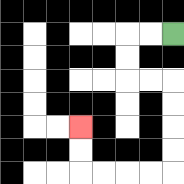{'start': '[7, 1]', 'end': '[3, 5]', 'path_directions': 'L,L,D,D,R,R,D,D,D,D,L,L,L,L,U,U', 'path_coordinates': '[[7, 1], [6, 1], [5, 1], [5, 2], [5, 3], [6, 3], [7, 3], [7, 4], [7, 5], [7, 6], [7, 7], [6, 7], [5, 7], [4, 7], [3, 7], [3, 6], [3, 5]]'}